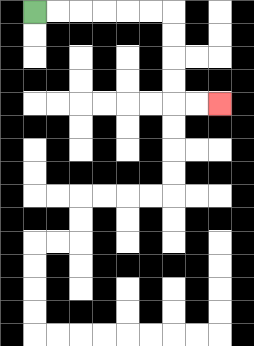{'start': '[1, 0]', 'end': '[9, 4]', 'path_directions': 'R,R,R,R,R,R,D,D,D,D,R,R', 'path_coordinates': '[[1, 0], [2, 0], [3, 0], [4, 0], [5, 0], [6, 0], [7, 0], [7, 1], [7, 2], [7, 3], [7, 4], [8, 4], [9, 4]]'}